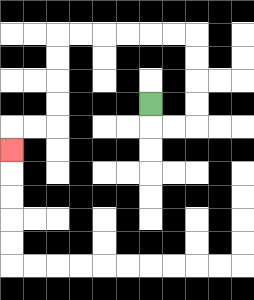{'start': '[6, 4]', 'end': '[0, 6]', 'path_directions': 'D,R,R,U,U,U,U,L,L,L,L,L,L,D,D,D,D,L,L,D', 'path_coordinates': '[[6, 4], [6, 5], [7, 5], [8, 5], [8, 4], [8, 3], [8, 2], [8, 1], [7, 1], [6, 1], [5, 1], [4, 1], [3, 1], [2, 1], [2, 2], [2, 3], [2, 4], [2, 5], [1, 5], [0, 5], [0, 6]]'}